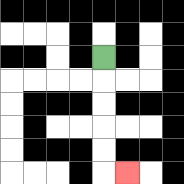{'start': '[4, 2]', 'end': '[5, 7]', 'path_directions': 'D,D,D,D,D,R', 'path_coordinates': '[[4, 2], [4, 3], [4, 4], [4, 5], [4, 6], [4, 7], [5, 7]]'}